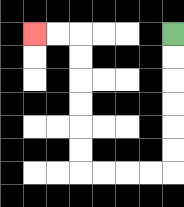{'start': '[7, 1]', 'end': '[1, 1]', 'path_directions': 'D,D,D,D,D,D,L,L,L,L,U,U,U,U,U,U,L,L', 'path_coordinates': '[[7, 1], [7, 2], [7, 3], [7, 4], [7, 5], [7, 6], [7, 7], [6, 7], [5, 7], [4, 7], [3, 7], [3, 6], [3, 5], [3, 4], [3, 3], [3, 2], [3, 1], [2, 1], [1, 1]]'}